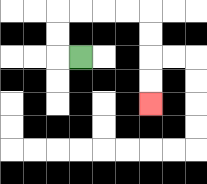{'start': '[3, 2]', 'end': '[6, 4]', 'path_directions': 'L,U,U,R,R,R,R,D,D,D,D', 'path_coordinates': '[[3, 2], [2, 2], [2, 1], [2, 0], [3, 0], [4, 0], [5, 0], [6, 0], [6, 1], [6, 2], [6, 3], [6, 4]]'}